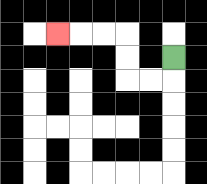{'start': '[7, 2]', 'end': '[2, 1]', 'path_directions': 'D,L,L,U,U,L,L,L', 'path_coordinates': '[[7, 2], [7, 3], [6, 3], [5, 3], [5, 2], [5, 1], [4, 1], [3, 1], [2, 1]]'}